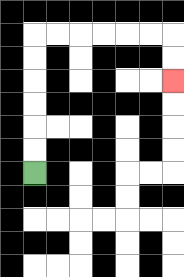{'start': '[1, 7]', 'end': '[7, 3]', 'path_directions': 'U,U,U,U,U,U,R,R,R,R,R,R,D,D', 'path_coordinates': '[[1, 7], [1, 6], [1, 5], [1, 4], [1, 3], [1, 2], [1, 1], [2, 1], [3, 1], [4, 1], [5, 1], [6, 1], [7, 1], [7, 2], [7, 3]]'}